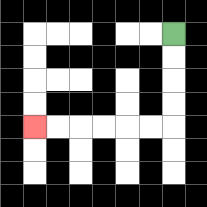{'start': '[7, 1]', 'end': '[1, 5]', 'path_directions': 'D,D,D,D,L,L,L,L,L,L', 'path_coordinates': '[[7, 1], [7, 2], [7, 3], [7, 4], [7, 5], [6, 5], [5, 5], [4, 5], [3, 5], [2, 5], [1, 5]]'}